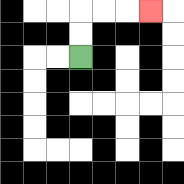{'start': '[3, 2]', 'end': '[6, 0]', 'path_directions': 'U,U,R,R,R', 'path_coordinates': '[[3, 2], [3, 1], [3, 0], [4, 0], [5, 0], [6, 0]]'}